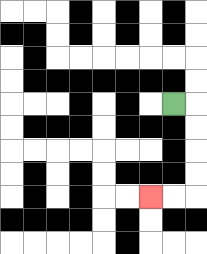{'start': '[7, 4]', 'end': '[6, 8]', 'path_directions': 'R,D,D,D,D,L,L', 'path_coordinates': '[[7, 4], [8, 4], [8, 5], [8, 6], [8, 7], [8, 8], [7, 8], [6, 8]]'}